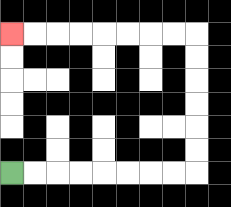{'start': '[0, 7]', 'end': '[0, 1]', 'path_directions': 'R,R,R,R,R,R,R,R,U,U,U,U,U,U,L,L,L,L,L,L,L,L', 'path_coordinates': '[[0, 7], [1, 7], [2, 7], [3, 7], [4, 7], [5, 7], [6, 7], [7, 7], [8, 7], [8, 6], [8, 5], [8, 4], [8, 3], [8, 2], [8, 1], [7, 1], [6, 1], [5, 1], [4, 1], [3, 1], [2, 1], [1, 1], [0, 1]]'}